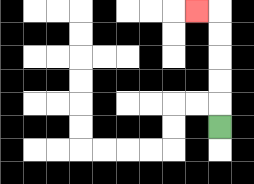{'start': '[9, 5]', 'end': '[8, 0]', 'path_directions': 'U,U,U,U,U,L', 'path_coordinates': '[[9, 5], [9, 4], [9, 3], [9, 2], [9, 1], [9, 0], [8, 0]]'}